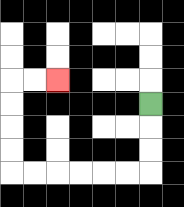{'start': '[6, 4]', 'end': '[2, 3]', 'path_directions': 'D,D,D,L,L,L,L,L,L,U,U,U,U,R,R', 'path_coordinates': '[[6, 4], [6, 5], [6, 6], [6, 7], [5, 7], [4, 7], [3, 7], [2, 7], [1, 7], [0, 7], [0, 6], [0, 5], [0, 4], [0, 3], [1, 3], [2, 3]]'}